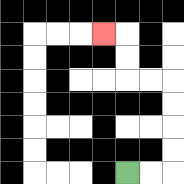{'start': '[5, 7]', 'end': '[4, 1]', 'path_directions': 'R,R,U,U,U,U,L,L,U,U,L', 'path_coordinates': '[[5, 7], [6, 7], [7, 7], [7, 6], [7, 5], [7, 4], [7, 3], [6, 3], [5, 3], [5, 2], [5, 1], [4, 1]]'}